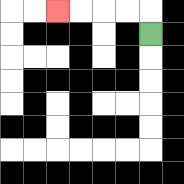{'start': '[6, 1]', 'end': '[2, 0]', 'path_directions': 'U,L,L,L,L', 'path_coordinates': '[[6, 1], [6, 0], [5, 0], [4, 0], [3, 0], [2, 0]]'}